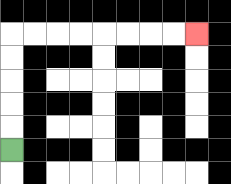{'start': '[0, 6]', 'end': '[8, 1]', 'path_directions': 'U,U,U,U,U,R,R,R,R,R,R,R,R', 'path_coordinates': '[[0, 6], [0, 5], [0, 4], [0, 3], [0, 2], [0, 1], [1, 1], [2, 1], [3, 1], [4, 1], [5, 1], [6, 1], [7, 1], [8, 1]]'}